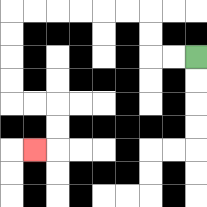{'start': '[8, 2]', 'end': '[1, 6]', 'path_directions': 'L,L,U,U,L,L,L,L,L,L,D,D,D,D,R,R,D,D,L', 'path_coordinates': '[[8, 2], [7, 2], [6, 2], [6, 1], [6, 0], [5, 0], [4, 0], [3, 0], [2, 0], [1, 0], [0, 0], [0, 1], [0, 2], [0, 3], [0, 4], [1, 4], [2, 4], [2, 5], [2, 6], [1, 6]]'}